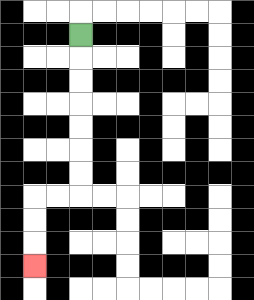{'start': '[3, 1]', 'end': '[1, 11]', 'path_directions': 'D,D,D,D,D,D,D,L,L,D,D,D', 'path_coordinates': '[[3, 1], [3, 2], [3, 3], [3, 4], [3, 5], [3, 6], [3, 7], [3, 8], [2, 8], [1, 8], [1, 9], [1, 10], [1, 11]]'}